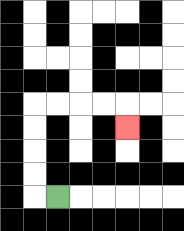{'start': '[2, 8]', 'end': '[5, 5]', 'path_directions': 'L,U,U,U,U,R,R,R,R,D', 'path_coordinates': '[[2, 8], [1, 8], [1, 7], [1, 6], [1, 5], [1, 4], [2, 4], [3, 4], [4, 4], [5, 4], [5, 5]]'}